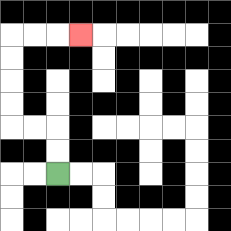{'start': '[2, 7]', 'end': '[3, 1]', 'path_directions': 'U,U,L,L,U,U,U,U,R,R,R', 'path_coordinates': '[[2, 7], [2, 6], [2, 5], [1, 5], [0, 5], [0, 4], [0, 3], [0, 2], [0, 1], [1, 1], [2, 1], [3, 1]]'}